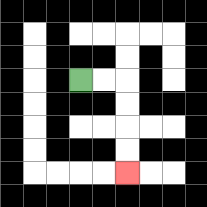{'start': '[3, 3]', 'end': '[5, 7]', 'path_directions': 'R,R,D,D,D,D', 'path_coordinates': '[[3, 3], [4, 3], [5, 3], [5, 4], [5, 5], [5, 6], [5, 7]]'}